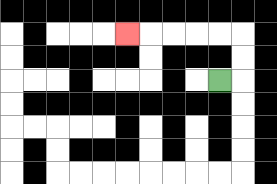{'start': '[9, 3]', 'end': '[5, 1]', 'path_directions': 'R,U,U,L,L,L,L,L', 'path_coordinates': '[[9, 3], [10, 3], [10, 2], [10, 1], [9, 1], [8, 1], [7, 1], [6, 1], [5, 1]]'}